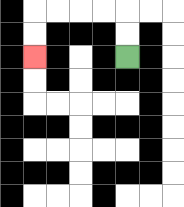{'start': '[5, 2]', 'end': '[1, 2]', 'path_directions': 'U,U,L,L,L,L,D,D', 'path_coordinates': '[[5, 2], [5, 1], [5, 0], [4, 0], [3, 0], [2, 0], [1, 0], [1, 1], [1, 2]]'}